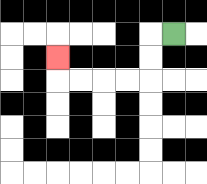{'start': '[7, 1]', 'end': '[2, 2]', 'path_directions': 'L,D,D,L,L,L,L,U', 'path_coordinates': '[[7, 1], [6, 1], [6, 2], [6, 3], [5, 3], [4, 3], [3, 3], [2, 3], [2, 2]]'}